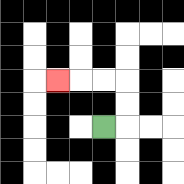{'start': '[4, 5]', 'end': '[2, 3]', 'path_directions': 'R,U,U,L,L,L', 'path_coordinates': '[[4, 5], [5, 5], [5, 4], [5, 3], [4, 3], [3, 3], [2, 3]]'}